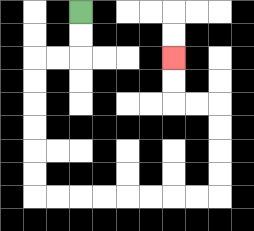{'start': '[3, 0]', 'end': '[7, 2]', 'path_directions': 'D,D,L,L,D,D,D,D,D,D,R,R,R,R,R,R,R,R,U,U,U,U,L,L,U,U', 'path_coordinates': '[[3, 0], [3, 1], [3, 2], [2, 2], [1, 2], [1, 3], [1, 4], [1, 5], [1, 6], [1, 7], [1, 8], [2, 8], [3, 8], [4, 8], [5, 8], [6, 8], [7, 8], [8, 8], [9, 8], [9, 7], [9, 6], [9, 5], [9, 4], [8, 4], [7, 4], [7, 3], [7, 2]]'}